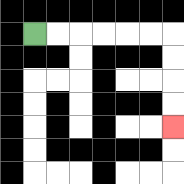{'start': '[1, 1]', 'end': '[7, 5]', 'path_directions': 'R,R,R,R,R,R,D,D,D,D', 'path_coordinates': '[[1, 1], [2, 1], [3, 1], [4, 1], [5, 1], [6, 1], [7, 1], [7, 2], [7, 3], [7, 4], [7, 5]]'}